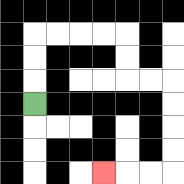{'start': '[1, 4]', 'end': '[4, 7]', 'path_directions': 'U,U,U,R,R,R,R,D,D,R,R,D,D,D,D,L,L,L', 'path_coordinates': '[[1, 4], [1, 3], [1, 2], [1, 1], [2, 1], [3, 1], [4, 1], [5, 1], [5, 2], [5, 3], [6, 3], [7, 3], [7, 4], [7, 5], [7, 6], [7, 7], [6, 7], [5, 7], [4, 7]]'}